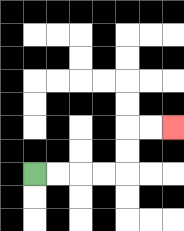{'start': '[1, 7]', 'end': '[7, 5]', 'path_directions': 'R,R,R,R,U,U,R,R', 'path_coordinates': '[[1, 7], [2, 7], [3, 7], [4, 7], [5, 7], [5, 6], [5, 5], [6, 5], [7, 5]]'}